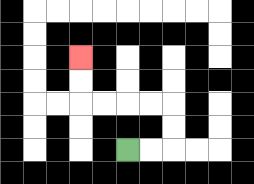{'start': '[5, 6]', 'end': '[3, 2]', 'path_directions': 'R,R,U,U,L,L,L,L,U,U', 'path_coordinates': '[[5, 6], [6, 6], [7, 6], [7, 5], [7, 4], [6, 4], [5, 4], [4, 4], [3, 4], [3, 3], [3, 2]]'}